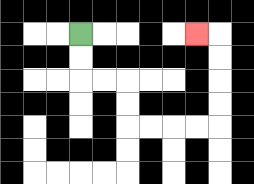{'start': '[3, 1]', 'end': '[8, 1]', 'path_directions': 'D,D,R,R,D,D,R,R,R,R,U,U,U,U,L', 'path_coordinates': '[[3, 1], [3, 2], [3, 3], [4, 3], [5, 3], [5, 4], [5, 5], [6, 5], [7, 5], [8, 5], [9, 5], [9, 4], [9, 3], [9, 2], [9, 1], [8, 1]]'}